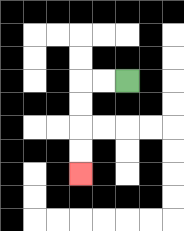{'start': '[5, 3]', 'end': '[3, 7]', 'path_directions': 'L,L,D,D,D,D', 'path_coordinates': '[[5, 3], [4, 3], [3, 3], [3, 4], [3, 5], [3, 6], [3, 7]]'}